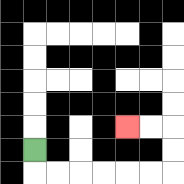{'start': '[1, 6]', 'end': '[5, 5]', 'path_directions': 'D,R,R,R,R,R,R,U,U,L,L', 'path_coordinates': '[[1, 6], [1, 7], [2, 7], [3, 7], [4, 7], [5, 7], [6, 7], [7, 7], [7, 6], [7, 5], [6, 5], [5, 5]]'}